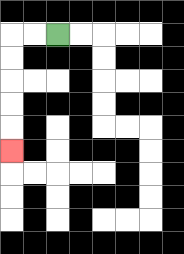{'start': '[2, 1]', 'end': '[0, 6]', 'path_directions': 'L,L,D,D,D,D,D', 'path_coordinates': '[[2, 1], [1, 1], [0, 1], [0, 2], [0, 3], [0, 4], [0, 5], [0, 6]]'}